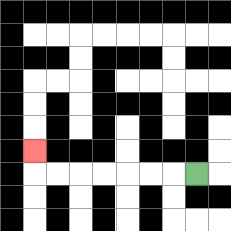{'start': '[8, 7]', 'end': '[1, 6]', 'path_directions': 'L,L,L,L,L,L,L,U', 'path_coordinates': '[[8, 7], [7, 7], [6, 7], [5, 7], [4, 7], [3, 7], [2, 7], [1, 7], [1, 6]]'}